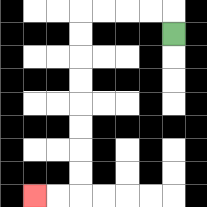{'start': '[7, 1]', 'end': '[1, 8]', 'path_directions': 'U,L,L,L,L,D,D,D,D,D,D,D,D,L,L', 'path_coordinates': '[[7, 1], [7, 0], [6, 0], [5, 0], [4, 0], [3, 0], [3, 1], [3, 2], [3, 3], [3, 4], [3, 5], [3, 6], [3, 7], [3, 8], [2, 8], [1, 8]]'}